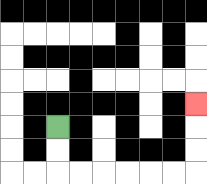{'start': '[2, 5]', 'end': '[8, 4]', 'path_directions': 'D,D,R,R,R,R,R,R,U,U,U', 'path_coordinates': '[[2, 5], [2, 6], [2, 7], [3, 7], [4, 7], [5, 7], [6, 7], [7, 7], [8, 7], [8, 6], [8, 5], [8, 4]]'}